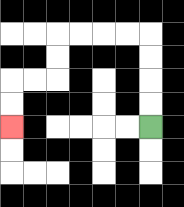{'start': '[6, 5]', 'end': '[0, 5]', 'path_directions': 'U,U,U,U,L,L,L,L,D,D,L,L,D,D', 'path_coordinates': '[[6, 5], [6, 4], [6, 3], [6, 2], [6, 1], [5, 1], [4, 1], [3, 1], [2, 1], [2, 2], [2, 3], [1, 3], [0, 3], [0, 4], [0, 5]]'}